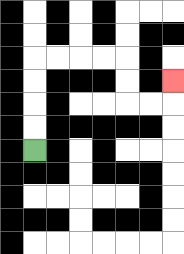{'start': '[1, 6]', 'end': '[7, 3]', 'path_directions': 'U,U,U,U,R,R,R,R,D,D,R,R,U', 'path_coordinates': '[[1, 6], [1, 5], [1, 4], [1, 3], [1, 2], [2, 2], [3, 2], [4, 2], [5, 2], [5, 3], [5, 4], [6, 4], [7, 4], [7, 3]]'}